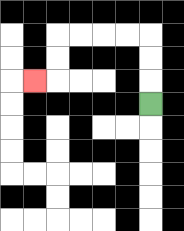{'start': '[6, 4]', 'end': '[1, 3]', 'path_directions': 'U,U,U,L,L,L,L,D,D,L', 'path_coordinates': '[[6, 4], [6, 3], [6, 2], [6, 1], [5, 1], [4, 1], [3, 1], [2, 1], [2, 2], [2, 3], [1, 3]]'}